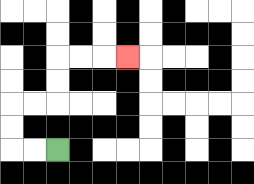{'start': '[2, 6]', 'end': '[5, 2]', 'path_directions': 'L,L,U,U,R,R,U,U,R,R,R', 'path_coordinates': '[[2, 6], [1, 6], [0, 6], [0, 5], [0, 4], [1, 4], [2, 4], [2, 3], [2, 2], [3, 2], [4, 2], [5, 2]]'}